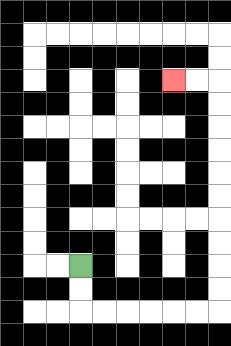{'start': '[3, 11]', 'end': '[7, 3]', 'path_directions': 'D,D,R,R,R,R,R,R,U,U,U,U,U,U,U,U,U,U,L,L', 'path_coordinates': '[[3, 11], [3, 12], [3, 13], [4, 13], [5, 13], [6, 13], [7, 13], [8, 13], [9, 13], [9, 12], [9, 11], [9, 10], [9, 9], [9, 8], [9, 7], [9, 6], [9, 5], [9, 4], [9, 3], [8, 3], [7, 3]]'}